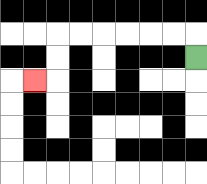{'start': '[8, 2]', 'end': '[1, 3]', 'path_directions': 'U,L,L,L,L,L,L,D,D,L', 'path_coordinates': '[[8, 2], [8, 1], [7, 1], [6, 1], [5, 1], [4, 1], [3, 1], [2, 1], [2, 2], [2, 3], [1, 3]]'}